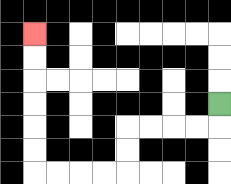{'start': '[9, 4]', 'end': '[1, 1]', 'path_directions': 'D,L,L,L,L,D,D,L,L,L,L,U,U,U,U,U,U', 'path_coordinates': '[[9, 4], [9, 5], [8, 5], [7, 5], [6, 5], [5, 5], [5, 6], [5, 7], [4, 7], [3, 7], [2, 7], [1, 7], [1, 6], [1, 5], [1, 4], [1, 3], [1, 2], [1, 1]]'}